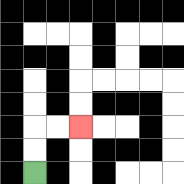{'start': '[1, 7]', 'end': '[3, 5]', 'path_directions': 'U,U,R,R', 'path_coordinates': '[[1, 7], [1, 6], [1, 5], [2, 5], [3, 5]]'}